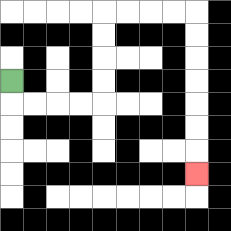{'start': '[0, 3]', 'end': '[8, 7]', 'path_directions': 'D,R,R,R,R,U,U,U,U,R,R,R,R,D,D,D,D,D,D,D', 'path_coordinates': '[[0, 3], [0, 4], [1, 4], [2, 4], [3, 4], [4, 4], [4, 3], [4, 2], [4, 1], [4, 0], [5, 0], [6, 0], [7, 0], [8, 0], [8, 1], [8, 2], [8, 3], [8, 4], [8, 5], [8, 6], [8, 7]]'}